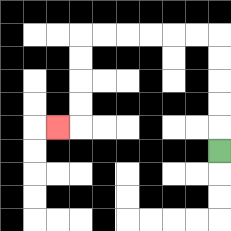{'start': '[9, 6]', 'end': '[2, 5]', 'path_directions': 'U,U,U,U,U,L,L,L,L,L,L,D,D,D,D,L', 'path_coordinates': '[[9, 6], [9, 5], [9, 4], [9, 3], [9, 2], [9, 1], [8, 1], [7, 1], [6, 1], [5, 1], [4, 1], [3, 1], [3, 2], [3, 3], [3, 4], [3, 5], [2, 5]]'}